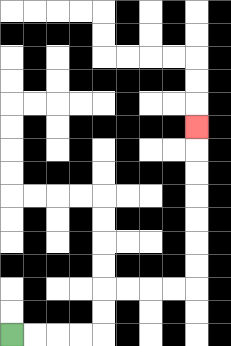{'start': '[0, 14]', 'end': '[8, 5]', 'path_directions': 'R,R,R,R,U,U,R,R,R,R,U,U,U,U,U,U,U', 'path_coordinates': '[[0, 14], [1, 14], [2, 14], [3, 14], [4, 14], [4, 13], [4, 12], [5, 12], [6, 12], [7, 12], [8, 12], [8, 11], [8, 10], [8, 9], [8, 8], [8, 7], [8, 6], [8, 5]]'}